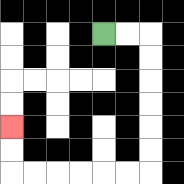{'start': '[4, 1]', 'end': '[0, 5]', 'path_directions': 'R,R,D,D,D,D,D,D,L,L,L,L,L,L,U,U', 'path_coordinates': '[[4, 1], [5, 1], [6, 1], [6, 2], [6, 3], [6, 4], [6, 5], [6, 6], [6, 7], [5, 7], [4, 7], [3, 7], [2, 7], [1, 7], [0, 7], [0, 6], [0, 5]]'}